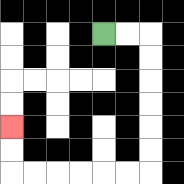{'start': '[4, 1]', 'end': '[0, 5]', 'path_directions': 'R,R,D,D,D,D,D,D,L,L,L,L,L,L,U,U', 'path_coordinates': '[[4, 1], [5, 1], [6, 1], [6, 2], [6, 3], [6, 4], [6, 5], [6, 6], [6, 7], [5, 7], [4, 7], [3, 7], [2, 7], [1, 7], [0, 7], [0, 6], [0, 5]]'}